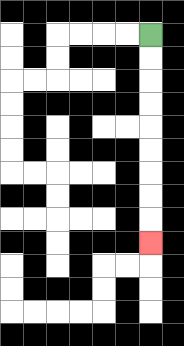{'start': '[6, 1]', 'end': '[6, 10]', 'path_directions': 'D,D,D,D,D,D,D,D,D', 'path_coordinates': '[[6, 1], [6, 2], [6, 3], [6, 4], [6, 5], [6, 6], [6, 7], [6, 8], [6, 9], [6, 10]]'}